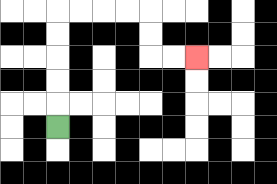{'start': '[2, 5]', 'end': '[8, 2]', 'path_directions': 'U,U,U,U,U,R,R,R,R,D,D,R,R', 'path_coordinates': '[[2, 5], [2, 4], [2, 3], [2, 2], [2, 1], [2, 0], [3, 0], [4, 0], [5, 0], [6, 0], [6, 1], [6, 2], [7, 2], [8, 2]]'}